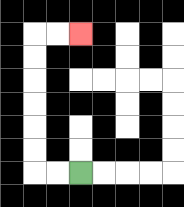{'start': '[3, 7]', 'end': '[3, 1]', 'path_directions': 'L,L,U,U,U,U,U,U,R,R', 'path_coordinates': '[[3, 7], [2, 7], [1, 7], [1, 6], [1, 5], [1, 4], [1, 3], [1, 2], [1, 1], [2, 1], [3, 1]]'}